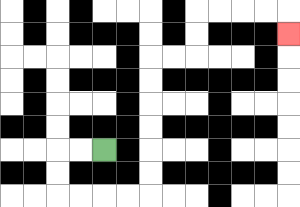{'start': '[4, 6]', 'end': '[12, 1]', 'path_directions': 'L,L,D,D,R,R,R,R,U,U,U,U,U,U,R,R,U,U,R,R,R,R,D', 'path_coordinates': '[[4, 6], [3, 6], [2, 6], [2, 7], [2, 8], [3, 8], [4, 8], [5, 8], [6, 8], [6, 7], [6, 6], [6, 5], [6, 4], [6, 3], [6, 2], [7, 2], [8, 2], [8, 1], [8, 0], [9, 0], [10, 0], [11, 0], [12, 0], [12, 1]]'}